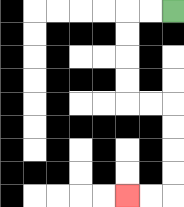{'start': '[7, 0]', 'end': '[5, 8]', 'path_directions': 'L,L,D,D,D,D,R,R,D,D,D,D,L,L', 'path_coordinates': '[[7, 0], [6, 0], [5, 0], [5, 1], [5, 2], [5, 3], [5, 4], [6, 4], [7, 4], [7, 5], [7, 6], [7, 7], [7, 8], [6, 8], [5, 8]]'}